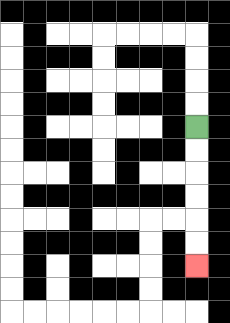{'start': '[8, 5]', 'end': '[8, 11]', 'path_directions': 'D,D,D,D,D,D', 'path_coordinates': '[[8, 5], [8, 6], [8, 7], [8, 8], [8, 9], [8, 10], [8, 11]]'}